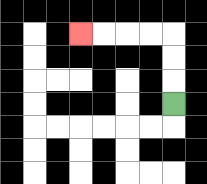{'start': '[7, 4]', 'end': '[3, 1]', 'path_directions': 'U,U,U,L,L,L,L', 'path_coordinates': '[[7, 4], [7, 3], [7, 2], [7, 1], [6, 1], [5, 1], [4, 1], [3, 1]]'}